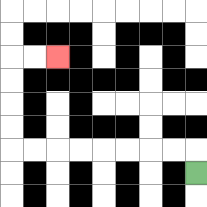{'start': '[8, 7]', 'end': '[2, 2]', 'path_directions': 'U,L,L,L,L,L,L,L,L,U,U,U,U,R,R', 'path_coordinates': '[[8, 7], [8, 6], [7, 6], [6, 6], [5, 6], [4, 6], [3, 6], [2, 6], [1, 6], [0, 6], [0, 5], [0, 4], [0, 3], [0, 2], [1, 2], [2, 2]]'}